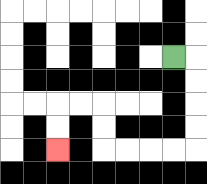{'start': '[7, 2]', 'end': '[2, 6]', 'path_directions': 'R,D,D,D,D,L,L,L,L,U,U,L,L,D,D', 'path_coordinates': '[[7, 2], [8, 2], [8, 3], [8, 4], [8, 5], [8, 6], [7, 6], [6, 6], [5, 6], [4, 6], [4, 5], [4, 4], [3, 4], [2, 4], [2, 5], [2, 6]]'}